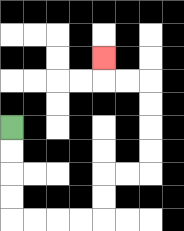{'start': '[0, 5]', 'end': '[4, 2]', 'path_directions': 'D,D,D,D,R,R,R,R,U,U,R,R,U,U,U,U,L,L,U', 'path_coordinates': '[[0, 5], [0, 6], [0, 7], [0, 8], [0, 9], [1, 9], [2, 9], [3, 9], [4, 9], [4, 8], [4, 7], [5, 7], [6, 7], [6, 6], [6, 5], [6, 4], [6, 3], [5, 3], [4, 3], [4, 2]]'}